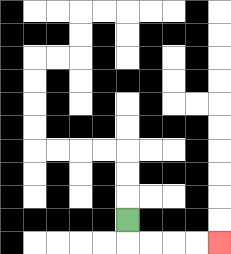{'start': '[5, 9]', 'end': '[9, 10]', 'path_directions': 'D,R,R,R,R', 'path_coordinates': '[[5, 9], [5, 10], [6, 10], [7, 10], [8, 10], [9, 10]]'}